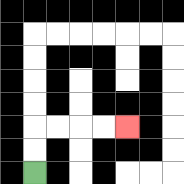{'start': '[1, 7]', 'end': '[5, 5]', 'path_directions': 'U,U,R,R,R,R', 'path_coordinates': '[[1, 7], [1, 6], [1, 5], [2, 5], [3, 5], [4, 5], [5, 5]]'}